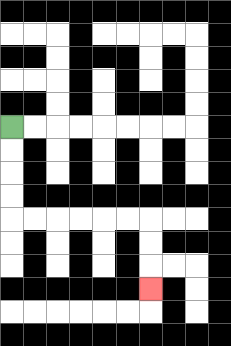{'start': '[0, 5]', 'end': '[6, 12]', 'path_directions': 'D,D,D,D,R,R,R,R,R,R,D,D,D', 'path_coordinates': '[[0, 5], [0, 6], [0, 7], [0, 8], [0, 9], [1, 9], [2, 9], [3, 9], [4, 9], [5, 9], [6, 9], [6, 10], [6, 11], [6, 12]]'}